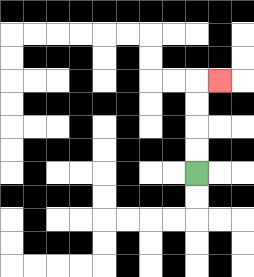{'start': '[8, 7]', 'end': '[9, 3]', 'path_directions': 'U,U,U,U,R', 'path_coordinates': '[[8, 7], [8, 6], [8, 5], [8, 4], [8, 3], [9, 3]]'}